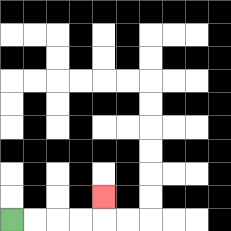{'start': '[0, 9]', 'end': '[4, 8]', 'path_directions': 'R,R,R,R,U', 'path_coordinates': '[[0, 9], [1, 9], [2, 9], [3, 9], [4, 9], [4, 8]]'}